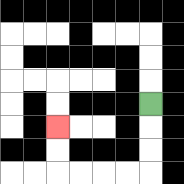{'start': '[6, 4]', 'end': '[2, 5]', 'path_directions': 'D,D,D,L,L,L,L,U,U', 'path_coordinates': '[[6, 4], [6, 5], [6, 6], [6, 7], [5, 7], [4, 7], [3, 7], [2, 7], [2, 6], [2, 5]]'}